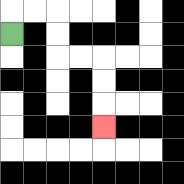{'start': '[0, 1]', 'end': '[4, 5]', 'path_directions': 'U,R,R,D,D,R,R,D,D,D', 'path_coordinates': '[[0, 1], [0, 0], [1, 0], [2, 0], [2, 1], [2, 2], [3, 2], [4, 2], [4, 3], [4, 4], [4, 5]]'}